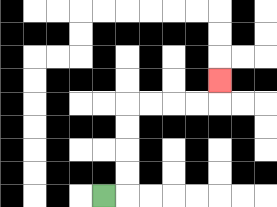{'start': '[4, 8]', 'end': '[9, 3]', 'path_directions': 'R,U,U,U,U,R,R,R,R,U', 'path_coordinates': '[[4, 8], [5, 8], [5, 7], [5, 6], [5, 5], [5, 4], [6, 4], [7, 4], [8, 4], [9, 4], [9, 3]]'}